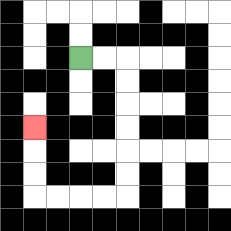{'start': '[3, 2]', 'end': '[1, 5]', 'path_directions': 'R,R,D,D,D,D,D,D,L,L,L,L,U,U,U', 'path_coordinates': '[[3, 2], [4, 2], [5, 2], [5, 3], [5, 4], [5, 5], [5, 6], [5, 7], [5, 8], [4, 8], [3, 8], [2, 8], [1, 8], [1, 7], [1, 6], [1, 5]]'}